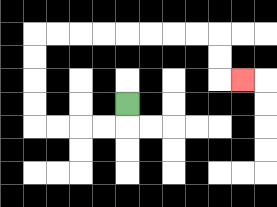{'start': '[5, 4]', 'end': '[10, 3]', 'path_directions': 'D,L,L,L,L,U,U,U,U,R,R,R,R,R,R,R,R,D,D,R', 'path_coordinates': '[[5, 4], [5, 5], [4, 5], [3, 5], [2, 5], [1, 5], [1, 4], [1, 3], [1, 2], [1, 1], [2, 1], [3, 1], [4, 1], [5, 1], [6, 1], [7, 1], [8, 1], [9, 1], [9, 2], [9, 3], [10, 3]]'}